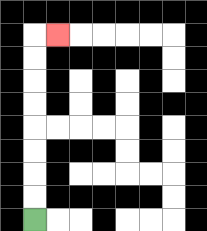{'start': '[1, 9]', 'end': '[2, 1]', 'path_directions': 'U,U,U,U,U,U,U,U,R', 'path_coordinates': '[[1, 9], [1, 8], [1, 7], [1, 6], [1, 5], [1, 4], [1, 3], [1, 2], [1, 1], [2, 1]]'}